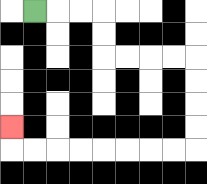{'start': '[1, 0]', 'end': '[0, 5]', 'path_directions': 'R,R,R,D,D,R,R,R,R,D,D,D,D,L,L,L,L,L,L,L,L,U', 'path_coordinates': '[[1, 0], [2, 0], [3, 0], [4, 0], [4, 1], [4, 2], [5, 2], [6, 2], [7, 2], [8, 2], [8, 3], [8, 4], [8, 5], [8, 6], [7, 6], [6, 6], [5, 6], [4, 6], [3, 6], [2, 6], [1, 6], [0, 6], [0, 5]]'}